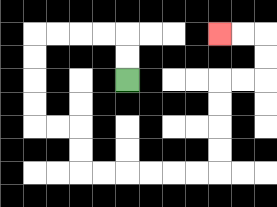{'start': '[5, 3]', 'end': '[9, 1]', 'path_directions': 'U,U,L,L,L,L,D,D,D,D,R,R,D,D,R,R,R,R,R,R,U,U,U,U,R,R,U,U,L,L', 'path_coordinates': '[[5, 3], [5, 2], [5, 1], [4, 1], [3, 1], [2, 1], [1, 1], [1, 2], [1, 3], [1, 4], [1, 5], [2, 5], [3, 5], [3, 6], [3, 7], [4, 7], [5, 7], [6, 7], [7, 7], [8, 7], [9, 7], [9, 6], [9, 5], [9, 4], [9, 3], [10, 3], [11, 3], [11, 2], [11, 1], [10, 1], [9, 1]]'}